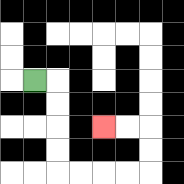{'start': '[1, 3]', 'end': '[4, 5]', 'path_directions': 'R,D,D,D,D,R,R,R,R,U,U,L,L', 'path_coordinates': '[[1, 3], [2, 3], [2, 4], [2, 5], [2, 6], [2, 7], [3, 7], [4, 7], [5, 7], [6, 7], [6, 6], [6, 5], [5, 5], [4, 5]]'}